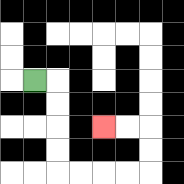{'start': '[1, 3]', 'end': '[4, 5]', 'path_directions': 'R,D,D,D,D,R,R,R,R,U,U,L,L', 'path_coordinates': '[[1, 3], [2, 3], [2, 4], [2, 5], [2, 6], [2, 7], [3, 7], [4, 7], [5, 7], [6, 7], [6, 6], [6, 5], [5, 5], [4, 5]]'}